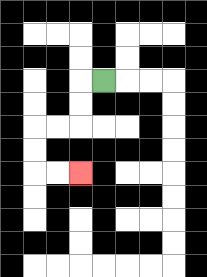{'start': '[4, 3]', 'end': '[3, 7]', 'path_directions': 'L,D,D,L,L,D,D,R,R', 'path_coordinates': '[[4, 3], [3, 3], [3, 4], [3, 5], [2, 5], [1, 5], [1, 6], [1, 7], [2, 7], [3, 7]]'}